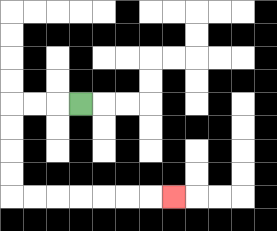{'start': '[3, 4]', 'end': '[7, 8]', 'path_directions': 'L,L,L,D,D,D,D,R,R,R,R,R,R,R', 'path_coordinates': '[[3, 4], [2, 4], [1, 4], [0, 4], [0, 5], [0, 6], [0, 7], [0, 8], [1, 8], [2, 8], [3, 8], [4, 8], [5, 8], [6, 8], [7, 8]]'}